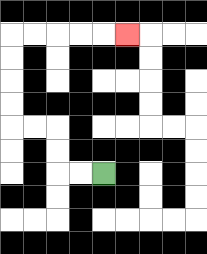{'start': '[4, 7]', 'end': '[5, 1]', 'path_directions': 'L,L,U,U,L,L,U,U,U,U,R,R,R,R,R', 'path_coordinates': '[[4, 7], [3, 7], [2, 7], [2, 6], [2, 5], [1, 5], [0, 5], [0, 4], [0, 3], [0, 2], [0, 1], [1, 1], [2, 1], [3, 1], [4, 1], [5, 1]]'}